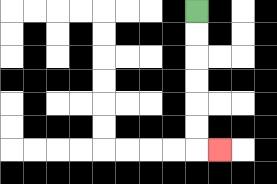{'start': '[8, 0]', 'end': '[9, 6]', 'path_directions': 'D,D,D,D,D,D,R', 'path_coordinates': '[[8, 0], [8, 1], [8, 2], [8, 3], [8, 4], [8, 5], [8, 6], [9, 6]]'}